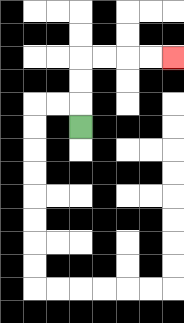{'start': '[3, 5]', 'end': '[7, 2]', 'path_directions': 'U,U,U,R,R,R,R', 'path_coordinates': '[[3, 5], [3, 4], [3, 3], [3, 2], [4, 2], [5, 2], [6, 2], [7, 2]]'}